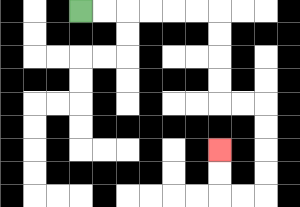{'start': '[3, 0]', 'end': '[9, 6]', 'path_directions': 'R,R,R,R,R,R,D,D,D,D,R,R,D,D,D,D,L,L,U,U', 'path_coordinates': '[[3, 0], [4, 0], [5, 0], [6, 0], [7, 0], [8, 0], [9, 0], [9, 1], [9, 2], [9, 3], [9, 4], [10, 4], [11, 4], [11, 5], [11, 6], [11, 7], [11, 8], [10, 8], [9, 8], [9, 7], [9, 6]]'}